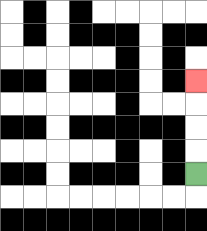{'start': '[8, 7]', 'end': '[8, 3]', 'path_directions': 'U,U,U,U', 'path_coordinates': '[[8, 7], [8, 6], [8, 5], [8, 4], [8, 3]]'}